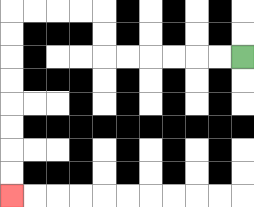{'start': '[10, 2]', 'end': '[0, 8]', 'path_directions': 'L,L,L,L,L,L,U,U,L,L,L,L,D,D,D,D,D,D,D,D', 'path_coordinates': '[[10, 2], [9, 2], [8, 2], [7, 2], [6, 2], [5, 2], [4, 2], [4, 1], [4, 0], [3, 0], [2, 0], [1, 0], [0, 0], [0, 1], [0, 2], [0, 3], [0, 4], [0, 5], [0, 6], [0, 7], [0, 8]]'}